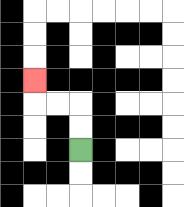{'start': '[3, 6]', 'end': '[1, 3]', 'path_directions': 'U,U,L,L,U', 'path_coordinates': '[[3, 6], [3, 5], [3, 4], [2, 4], [1, 4], [1, 3]]'}